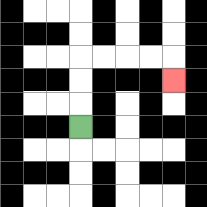{'start': '[3, 5]', 'end': '[7, 3]', 'path_directions': 'U,U,U,R,R,R,R,D', 'path_coordinates': '[[3, 5], [3, 4], [3, 3], [3, 2], [4, 2], [5, 2], [6, 2], [7, 2], [7, 3]]'}